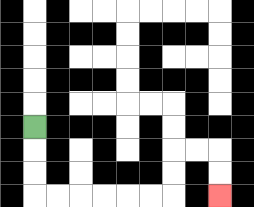{'start': '[1, 5]', 'end': '[9, 8]', 'path_directions': 'D,D,D,R,R,R,R,R,R,U,U,R,R,D,D', 'path_coordinates': '[[1, 5], [1, 6], [1, 7], [1, 8], [2, 8], [3, 8], [4, 8], [5, 8], [6, 8], [7, 8], [7, 7], [7, 6], [8, 6], [9, 6], [9, 7], [9, 8]]'}